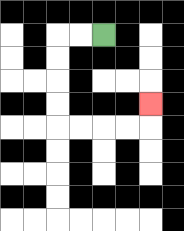{'start': '[4, 1]', 'end': '[6, 4]', 'path_directions': 'L,L,D,D,D,D,R,R,R,R,U', 'path_coordinates': '[[4, 1], [3, 1], [2, 1], [2, 2], [2, 3], [2, 4], [2, 5], [3, 5], [4, 5], [5, 5], [6, 5], [6, 4]]'}